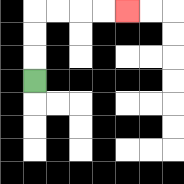{'start': '[1, 3]', 'end': '[5, 0]', 'path_directions': 'U,U,U,R,R,R,R', 'path_coordinates': '[[1, 3], [1, 2], [1, 1], [1, 0], [2, 0], [3, 0], [4, 0], [5, 0]]'}